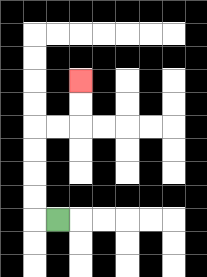{'start': '[2, 9]', 'end': '[3, 3]', 'path_directions': 'L,U,U,U,U,R,R,U,U', 'path_coordinates': '[[2, 9], [1, 9], [1, 8], [1, 7], [1, 6], [1, 5], [2, 5], [3, 5], [3, 4], [3, 3]]'}